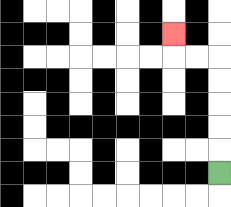{'start': '[9, 7]', 'end': '[7, 1]', 'path_directions': 'U,U,U,U,U,L,L,U', 'path_coordinates': '[[9, 7], [9, 6], [9, 5], [9, 4], [9, 3], [9, 2], [8, 2], [7, 2], [7, 1]]'}